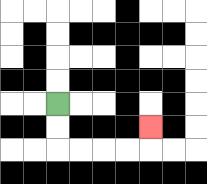{'start': '[2, 4]', 'end': '[6, 5]', 'path_directions': 'D,D,R,R,R,R,U', 'path_coordinates': '[[2, 4], [2, 5], [2, 6], [3, 6], [4, 6], [5, 6], [6, 6], [6, 5]]'}